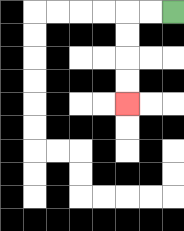{'start': '[7, 0]', 'end': '[5, 4]', 'path_directions': 'L,L,D,D,D,D', 'path_coordinates': '[[7, 0], [6, 0], [5, 0], [5, 1], [5, 2], [5, 3], [5, 4]]'}